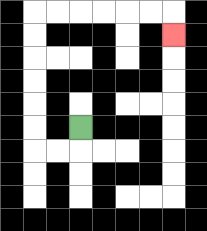{'start': '[3, 5]', 'end': '[7, 1]', 'path_directions': 'D,L,L,U,U,U,U,U,U,R,R,R,R,R,R,D', 'path_coordinates': '[[3, 5], [3, 6], [2, 6], [1, 6], [1, 5], [1, 4], [1, 3], [1, 2], [1, 1], [1, 0], [2, 0], [3, 0], [4, 0], [5, 0], [6, 0], [7, 0], [7, 1]]'}